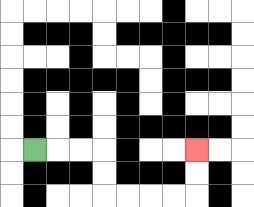{'start': '[1, 6]', 'end': '[8, 6]', 'path_directions': 'R,R,R,D,D,R,R,R,R,U,U', 'path_coordinates': '[[1, 6], [2, 6], [3, 6], [4, 6], [4, 7], [4, 8], [5, 8], [6, 8], [7, 8], [8, 8], [8, 7], [8, 6]]'}